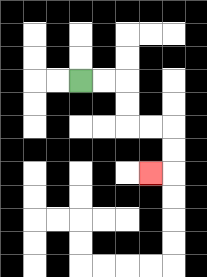{'start': '[3, 3]', 'end': '[6, 7]', 'path_directions': 'R,R,D,D,R,R,D,D,L', 'path_coordinates': '[[3, 3], [4, 3], [5, 3], [5, 4], [5, 5], [6, 5], [7, 5], [7, 6], [7, 7], [6, 7]]'}